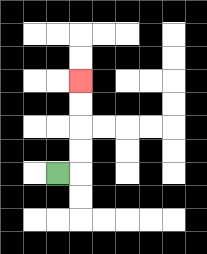{'start': '[2, 7]', 'end': '[3, 3]', 'path_directions': 'R,U,U,U,U', 'path_coordinates': '[[2, 7], [3, 7], [3, 6], [3, 5], [3, 4], [3, 3]]'}